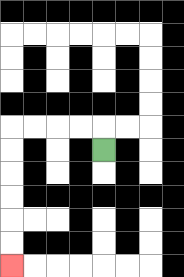{'start': '[4, 6]', 'end': '[0, 11]', 'path_directions': 'U,L,L,L,L,D,D,D,D,D,D', 'path_coordinates': '[[4, 6], [4, 5], [3, 5], [2, 5], [1, 5], [0, 5], [0, 6], [0, 7], [0, 8], [0, 9], [0, 10], [0, 11]]'}